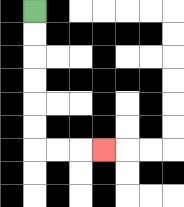{'start': '[1, 0]', 'end': '[4, 6]', 'path_directions': 'D,D,D,D,D,D,R,R,R', 'path_coordinates': '[[1, 0], [1, 1], [1, 2], [1, 3], [1, 4], [1, 5], [1, 6], [2, 6], [3, 6], [4, 6]]'}